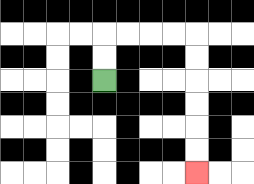{'start': '[4, 3]', 'end': '[8, 7]', 'path_directions': 'U,U,R,R,R,R,D,D,D,D,D,D', 'path_coordinates': '[[4, 3], [4, 2], [4, 1], [5, 1], [6, 1], [7, 1], [8, 1], [8, 2], [8, 3], [8, 4], [8, 5], [8, 6], [8, 7]]'}